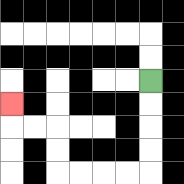{'start': '[6, 3]', 'end': '[0, 4]', 'path_directions': 'D,D,D,D,L,L,L,L,U,U,L,L,U', 'path_coordinates': '[[6, 3], [6, 4], [6, 5], [6, 6], [6, 7], [5, 7], [4, 7], [3, 7], [2, 7], [2, 6], [2, 5], [1, 5], [0, 5], [0, 4]]'}